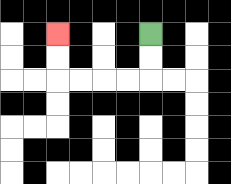{'start': '[6, 1]', 'end': '[2, 1]', 'path_directions': 'D,D,L,L,L,L,U,U', 'path_coordinates': '[[6, 1], [6, 2], [6, 3], [5, 3], [4, 3], [3, 3], [2, 3], [2, 2], [2, 1]]'}